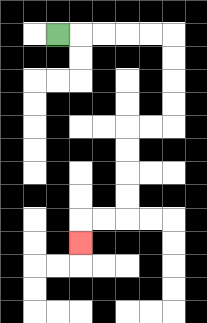{'start': '[2, 1]', 'end': '[3, 10]', 'path_directions': 'R,R,R,R,R,D,D,D,D,L,L,D,D,D,D,L,L,D', 'path_coordinates': '[[2, 1], [3, 1], [4, 1], [5, 1], [6, 1], [7, 1], [7, 2], [7, 3], [7, 4], [7, 5], [6, 5], [5, 5], [5, 6], [5, 7], [5, 8], [5, 9], [4, 9], [3, 9], [3, 10]]'}